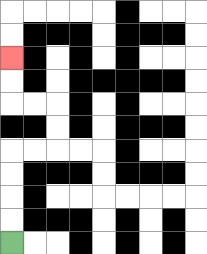{'start': '[0, 10]', 'end': '[0, 2]', 'path_directions': 'U,U,U,U,R,R,U,U,L,L,U,U', 'path_coordinates': '[[0, 10], [0, 9], [0, 8], [0, 7], [0, 6], [1, 6], [2, 6], [2, 5], [2, 4], [1, 4], [0, 4], [0, 3], [0, 2]]'}